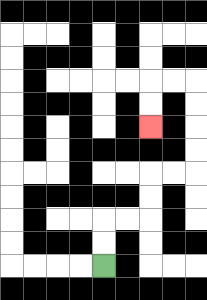{'start': '[4, 11]', 'end': '[6, 5]', 'path_directions': 'U,U,R,R,U,U,R,R,U,U,U,U,L,L,D,D', 'path_coordinates': '[[4, 11], [4, 10], [4, 9], [5, 9], [6, 9], [6, 8], [6, 7], [7, 7], [8, 7], [8, 6], [8, 5], [8, 4], [8, 3], [7, 3], [6, 3], [6, 4], [6, 5]]'}